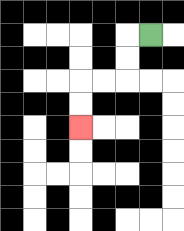{'start': '[6, 1]', 'end': '[3, 5]', 'path_directions': 'L,D,D,L,L,D,D', 'path_coordinates': '[[6, 1], [5, 1], [5, 2], [5, 3], [4, 3], [3, 3], [3, 4], [3, 5]]'}